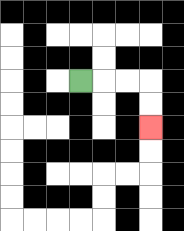{'start': '[3, 3]', 'end': '[6, 5]', 'path_directions': 'R,R,R,D,D', 'path_coordinates': '[[3, 3], [4, 3], [5, 3], [6, 3], [6, 4], [6, 5]]'}